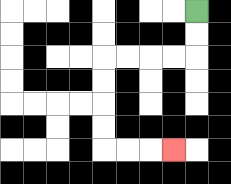{'start': '[8, 0]', 'end': '[7, 6]', 'path_directions': 'D,D,L,L,L,L,D,D,D,D,R,R,R', 'path_coordinates': '[[8, 0], [8, 1], [8, 2], [7, 2], [6, 2], [5, 2], [4, 2], [4, 3], [4, 4], [4, 5], [4, 6], [5, 6], [6, 6], [7, 6]]'}